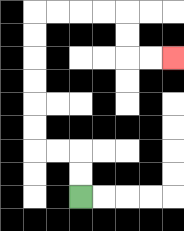{'start': '[3, 8]', 'end': '[7, 2]', 'path_directions': 'U,U,L,L,U,U,U,U,U,U,R,R,R,R,D,D,R,R', 'path_coordinates': '[[3, 8], [3, 7], [3, 6], [2, 6], [1, 6], [1, 5], [1, 4], [1, 3], [1, 2], [1, 1], [1, 0], [2, 0], [3, 0], [4, 0], [5, 0], [5, 1], [5, 2], [6, 2], [7, 2]]'}